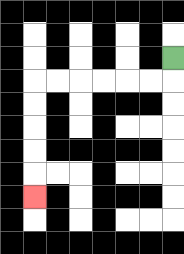{'start': '[7, 2]', 'end': '[1, 8]', 'path_directions': 'D,L,L,L,L,L,L,D,D,D,D,D', 'path_coordinates': '[[7, 2], [7, 3], [6, 3], [5, 3], [4, 3], [3, 3], [2, 3], [1, 3], [1, 4], [1, 5], [1, 6], [1, 7], [1, 8]]'}